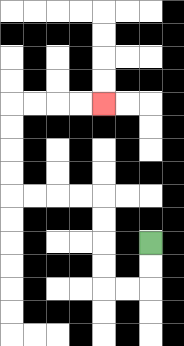{'start': '[6, 10]', 'end': '[4, 4]', 'path_directions': 'D,D,L,L,U,U,U,U,L,L,L,L,U,U,U,U,R,R,R,R', 'path_coordinates': '[[6, 10], [6, 11], [6, 12], [5, 12], [4, 12], [4, 11], [4, 10], [4, 9], [4, 8], [3, 8], [2, 8], [1, 8], [0, 8], [0, 7], [0, 6], [0, 5], [0, 4], [1, 4], [2, 4], [3, 4], [4, 4]]'}